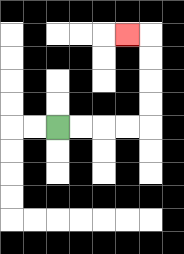{'start': '[2, 5]', 'end': '[5, 1]', 'path_directions': 'R,R,R,R,U,U,U,U,L', 'path_coordinates': '[[2, 5], [3, 5], [4, 5], [5, 5], [6, 5], [6, 4], [6, 3], [6, 2], [6, 1], [5, 1]]'}